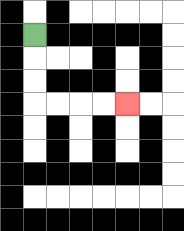{'start': '[1, 1]', 'end': '[5, 4]', 'path_directions': 'D,D,D,R,R,R,R', 'path_coordinates': '[[1, 1], [1, 2], [1, 3], [1, 4], [2, 4], [3, 4], [4, 4], [5, 4]]'}